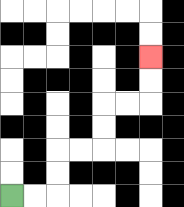{'start': '[0, 8]', 'end': '[6, 2]', 'path_directions': 'R,R,U,U,R,R,U,U,R,R,U,U', 'path_coordinates': '[[0, 8], [1, 8], [2, 8], [2, 7], [2, 6], [3, 6], [4, 6], [4, 5], [4, 4], [5, 4], [6, 4], [6, 3], [6, 2]]'}